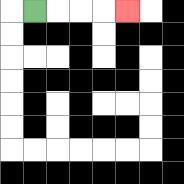{'start': '[1, 0]', 'end': '[5, 0]', 'path_directions': 'R,R,R,R', 'path_coordinates': '[[1, 0], [2, 0], [3, 0], [4, 0], [5, 0]]'}